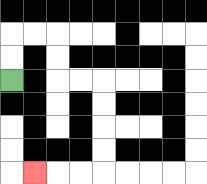{'start': '[0, 3]', 'end': '[1, 7]', 'path_directions': 'U,U,R,R,D,D,R,R,D,D,D,D,L,L,L', 'path_coordinates': '[[0, 3], [0, 2], [0, 1], [1, 1], [2, 1], [2, 2], [2, 3], [3, 3], [4, 3], [4, 4], [4, 5], [4, 6], [4, 7], [3, 7], [2, 7], [1, 7]]'}